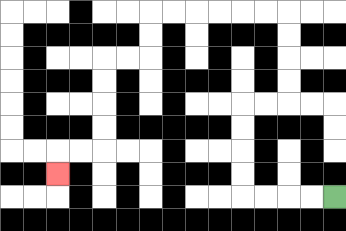{'start': '[14, 8]', 'end': '[2, 7]', 'path_directions': 'L,L,L,L,U,U,U,U,R,R,U,U,U,U,L,L,L,L,L,L,D,D,L,L,D,D,D,D,L,L,D', 'path_coordinates': '[[14, 8], [13, 8], [12, 8], [11, 8], [10, 8], [10, 7], [10, 6], [10, 5], [10, 4], [11, 4], [12, 4], [12, 3], [12, 2], [12, 1], [12, 0], [11, 0], [10, 0], [9, 0], [8, 0], [7, 0], [6, 0], [6, 1], [6, 2], [5, 2], [4, 2], [4, 3], [4, 4], [4, 5], [4, 6], [3, 6], [2, 6], [2, 7]]'}